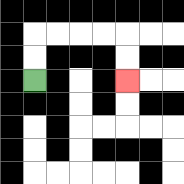{'start': '[1, 3]', 'end': '[5, 3]', 'path_directions': 'U,U,R,R,R,R,D,D', 'path_coordinates': '[[1, 3], [1, 2], [1, 1], [2, 1], [3, 1], [4, 1], [5, 1], [5, 2], [5, 3]]'}